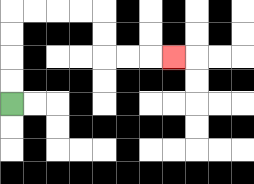{'start': '[0, 4]', 'end': '[7, 2]', 'path_directions': 'U,U,U,U,R,R,R,R,D,D,R,R,R', 'path_coordinates': '[[0, 4], [0, 3], [0, 2], [0, 1], [0, 0], [1, 0], [2, 0], [3, 0], [4, 0], [4, 1], [4, 2], [5, 2], [6, 2], [7, 2]]'}